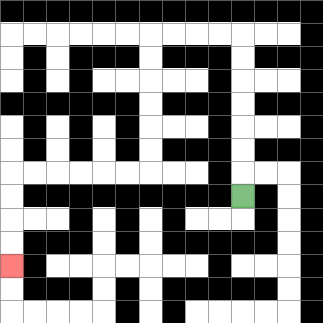{'start': '[10, 8]', 'end': '[0, 11]', 'path_directions': 'U,U,U,U,U,U,U,L,L,L,L,D,D,D,D,D,D,L,L,L,L,L,L,D,D,D,D', 'path_coordinates': '[[10, 8], [10, 7], [10, 6], [10, 5], [10, 4], [10, 3], [10, 2], [10, 1], [9, 1], [8, 1], [7, 1], [6, 1], [6, 2], [6, 3], [6, 4], [6, 5], [6, 6], [6, 7], [5, 7], [4, 7], [3, 7], [2, 7], [1, 7], [0, 7], [0, 8], [0, 9], [0, 10], [0, 11]]'}